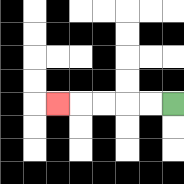{'start': '[7, 4]', 'end': '[2, 4]', 'path_directions': 'L,L,L,L,L', 'path_coordinates': '[[7, 4], [6, 4], [5, 4], [4, 4], [3, 4], [2, 4]]'}